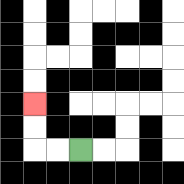{'start': '[3, 6]', 'end': '[1, 4]', 'path_directions': 'L,L,U,U', 'path_coordinates': '[[3, 6], [2, 6], [1, 6], [1, 5], [1, 4]]'}